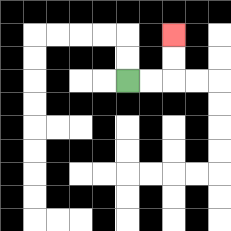{'start': '[5, 3]', 'end': '[7, 1]', 'path_directions': 'R,R,U,U', 'path_coordinates': '[[5, 3], [6, 3], [7, 3], [7, 2], [7, 1]]'}